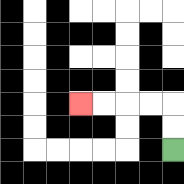{'start': '[7, 6]', 'end': '[3, 4]', 'path_directions': 'U,U,L,L,L,L', 'path_coordinates': '[[7, 6], [7, 5], [7, 4], [6, 4], [5, 4], [4, 4], [3, 4]]'}